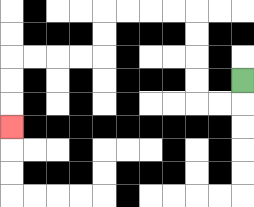{'start': '[10, 3]', 'end': '[0, 5]', 'path_directions': 'D,L,L,U,U,U,U,L,L,L,L,D,D,L,L,L,L,D,D,D', 'path_coordinates': '[[10, 3], [10, 4], [9, 4], [8, 4], [8, 3], [8, 2], [8, 1], [8, 0], [7, 0], [6, 0], [5, 0], [4, 0], [4, 1], [4, 2], [3, 2], [2, 2], [1, 2], [0, 2], [0, 3], [0, 4], [0, 5]]'}